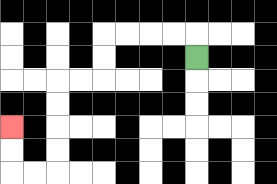{'start': '[8, 2]', 'end': '[0, 5]', 'path_directions': 'U,L,L,L,L,D,D,L,L,D,D,D,D,L,L,U,U', 'path_coordinates': '[[8, 2], [8, 1], [7, 1], [6, 1], [5, 1], [4, 1], [4, 2], [4, 3], [3, 3], [2, 3], [2, 4], [2, 5], [2, 6], [2, 7], [1, 7], [0, 7], [0, 6], [0, 5]]'}